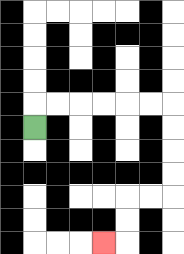{'start': '[1, 5]', 'end': '[4, 10]', 'path_directions': 'U,R,R,R,R,R,R,D,D,D,D,L,L,D,D,L', 'path_coordinates': '[[1, 5], [1, 4], [2, 4], [3, 4], [4, 4], [5, 4], [6, 4], [7, 4], [7, 5], [7, 6], [7, 7], [7, 8], [6, 8], [5, 8], [5, 9], [5, 10], [4, 10]]'}